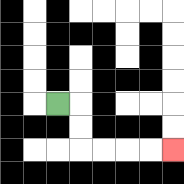{'start': '[2, 4]', 'end': '[7, 6]', 'path_directions': 'R,D,D,R,R,R,R', 'path_coordinates': '[[2, 4], [3, 4], [3, 5], [3, 6], [4, 6], [5, 6], [6, 6], [7, 6]]'}